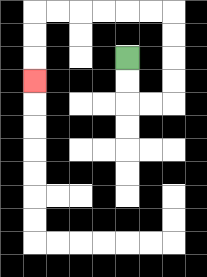{'start': '[5, 2]', 'end': '[1, 3]', 'path_directions': 'D,D,R,R,U,U,U,U,L,L,L,L,L,L,D,D,D', 'path_coordinates': '[[5, 2], [5, 3], [5, 4], [6, 4], [7, 4], [7, 3], [7, 2], [7, 1], [7, 0], [6, 0], [5, 0], [4, 0], [3, 0], [2, 0], [1, 0], [1, 1], [1, 2], [1, 3]]'}